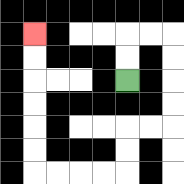{'start': '[5, 3]', 'end': '[1, 1]', 'path_directions': 'U,U,R,R,D,D,D,D,L,L,D,D,L,L,L,L,U,U,U,U,U,U', 'path_coordinates': '[[5, 3], [5, 2], [5, 1], [6, 1], [7, 1], [7, 2], [7, 3], [7, 4], [7, 5], [6, 5], [5, 5], [5, 6], [5, 7], [4, 7], [3, 7], [2, 7], [1, 7], [1, 6], [1, 5], [1, 4], [1, 3], [1, 2], [1, 1]]'}